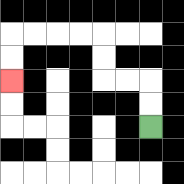{'start': '[6, 5]', 'end': '[0, 3]', 'path_directions': 'U,U,L,L,U,U,L,L,L,L,D,D', 'path_coordinates': '[[6, 5], [6, 4], [6, 3], [5, 3], [4, 3], [4, 2], [4, 1], [3, 1], [2, 1], [1, 1], [0, 1], [0, 2], [0, 3]]'}